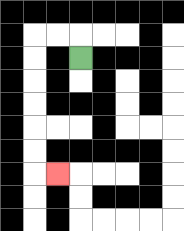{'start': '[3, 2]', 'end': '[2, 7]', 'path_directions': 'U,L,L,D,D,D,D,D,D,R', 'path_coordinates': '[[3, 2], [3, 1], [2, 1], [1, 1], [1, 2], [1, 3], [1, 4], [1, 5], [1, 6], [1, 7], [2, 7]]'}